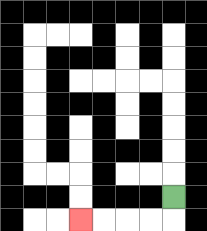{'start': '[7, 8]', 'end': '[3, 9]', 'path_directions': 'D,L,L,L,L', 'path_coordinates': '[[7, 8], [7, 9], [6, 9], [5, 9], [4, 9], [3, 9]]'}